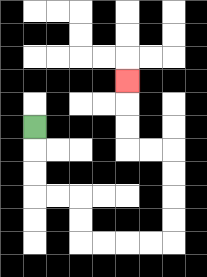{'start': '[1, 5]', 'end': '[5, 3]', 'path_directions': 'D,D,D,R,R,D,D,R,R,R,R,U,U,U,U,L,L,U,U,U', 'path_coordinates': '[[1, 5], [1, 6], [1, 7], [1, 8], [2, 8], [3, 8], [3, 9], [3, 10], [4, 10], [5, 10], [6, 10], [7, 10], [7, 9], [7, 8], [7, 7], [7, 6], [6, 6], [5, 6], [5, 5], [5, 4], [5, 3]]'}